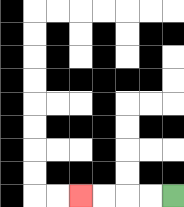{'start': '[7, 8]', 'end': '[3, 8]', 'path_directions': 'L,L,L,L', 'path_coordinates': '[[7, 8], [6, 8], [5, 8], [4, 8], [3, 8]]'}